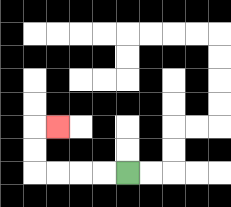{'start': '[5, 7]', 'end': '[2, 5]', 'path_directions': 'L,L,L,L,U,U,R', 'path_coordinates': '[[5, 7], [4, 7], [3, 7], [2, 7], [1, 7], [1, 6], [1, 5], [2, 5]]'}